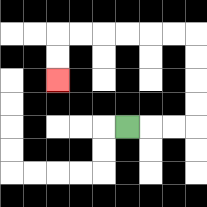{'start': '[5, 5]', 'end': '[2, 3]', 'path_directions': 'R,R,R,U,U,U,U,L,L,L,L,L,L,D,D', 'path_coordinates': '[[5, 5], [6, 5], [7, 5], [8, 5], [8, 4], [8, 3], [8, 2], [8, 1], [7, 1], [6, 1], [5, 1], [4, 1], [3, 1], [2, 1], [2, 2], [2, 3]]'}